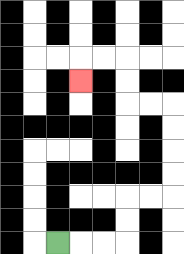{'start': '[2, 10]', 'end': '[3, 3]', 'path_directions': 'R,R,R,U,U,R,R,U,U,U,U,L,L,U,U,L,L,D', 'path_coordinates': '[[2, 10], [3, 10], [4, 10], [5, 10], [5, 9], [5, 8], [6, 8], [7, 8], [7, 7], [7, 6], [7, 5], [7, 4], [6, 4], [5, 4], [5, 3], [5, 2], [4, 2], [3, 2], [3, 3]]'}